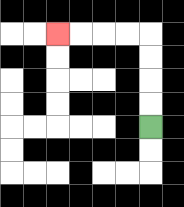{'start': '[6, 5]', 'end': '[2, 1]', 'path_directions': 'U,U,U,U,L,L,L,L', 'path_coordinates': '[[6, 5], [6, 4], [6, 3], [6, 2], [6, 1], [5, 1], [4, 1], [3, 1], [2, 1]]'}